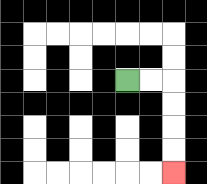{'start': '[5, 3]', 'end': '[7, 7]', 'path_directions': 'R,R,D,D,D,D', 'path_coordinates': '[[5, 3], [6, 3], [7, 3], [7, 4], [7, 5], [7, 6], [7, 7]]'}